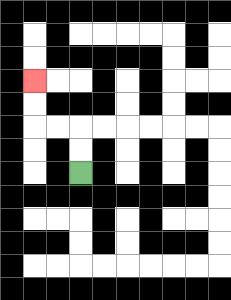{'start': '[3, 7]', 'end': '[1, 3]', 'path_directions': 'U,U,L,L,U,U', 'path_coordinates': '[[3, 7], [3, 6], [3, 5], [2, 5], [1, 5], [1, 4], [1, 3]]'}